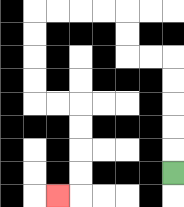{'start': '[7, 7]', 'end': '[2, 8]', 'path_directions': 'U,U,U,U,U,L,L,U,U,L,L,L,L,D,D,D,D,R,R,D,D,D,D,L', 'path_coordinates': '[[7, 7], [7, 6], [7, 5], [7, 4], [7, 3], [7, 2], [6, 2], [5, 2], [5, 1], [5, 0], [4, 0], [3, 0], [2, 0], [1, 0], [1, 1], [1, 2], [1, 3], [1, 4], [2, 4], [3, 4], [3, 5], [3, 6], [3, 7], [3, 8], [2, 8]]'}